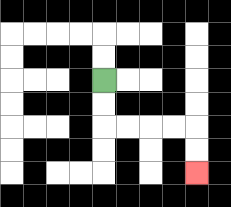{'start': '[4, 3]', 'end': '[8, 7]', 'path_directions': 'D,D,R,R,R,R,D,D', 'path_coordinates': '[[4, 3], [4, 4], [4, 5], [5, 5], [6, 5], [7, 5], [8, 5], [8, 6], [8, 7]]'}